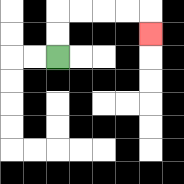{'start': '[2, 2]', 'end': '[6, 1]', 'path_directions': 'U,U,R,R,R,R,D', 'path_coordinates': '[[2, 2], [2, 1], [2, 0], [3, 0], [4, 0], [5, 0], [6, 0], [6, 1]]'}